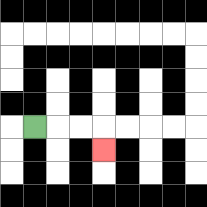{'start': '[1, 5]', 'end': '[4, 6]', 'path_directions': 'R,R,R,D', 'path_coordinates': '[[1, 5], [2, 5], [3, 5], [4, 5], [4, 6]]'}